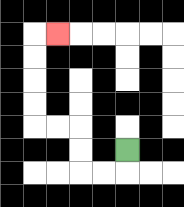{'start': '[5, 6]', 'end': '[2, 1]', 'path_directions': 'D,L,L,U,U,L,L,U,U,U,U,R', 'path_coordinates': '[[5, 6], [5, 7], [4, 7], [3, 7], [3, 6], [3, 5], [2, 5], [1, 5], [1, 4], [1, 3], [1, 2], [1, 1], [2, 1]]'}